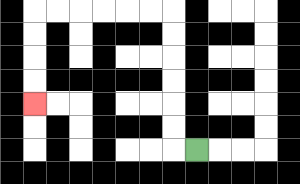{'start': '[8, 6]', 'end': '[1, 4]', 'path_directions': 'L,U,U,U,U,U,U,L,L,L,L,L,L,D,D,D,D', 'path_coordinates': '[[8, 6], [7, 6], [7, 5], [7, 4], [7, 3], [7, 2], [7, 1], [7, 0], [6, 0], [5, 0], [4, 0], [3, 0], [2, 0], [1, 0], [1, 1], [1, 2], [1, 3], [1, 4]]'}